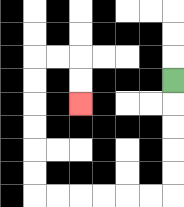{'start': '[7, 3]', 'end': '[3, 4]', 'path_directions': 'D,D,D,D,D,L,L,L,L,L,L,U,U,U,U,U,U,R,R,D,D', 'path_coordinates': '[[7, 3], [7, 4], [7, 5], [7, 6], [7, 7], [7, 8], [6, 8], [5, 8], [4, 8], [3, 8], [2, 8], [1, 8], [1, 7], [1, 6], [1, 5], [1, 4], [1, 3], [1, 2], [2, 2], [3, 2], [3, 3], [3, 4]]'}